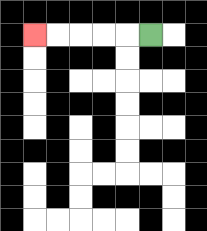{'start': '[6, 1]', 'end': '[1, 1]', 'path_directions': 'L,L,L,L,L', 'path_coordinates': '[[6, 1], [5, 1], [4, 1], [3, 1], [2, 1], [1, 1]]'}